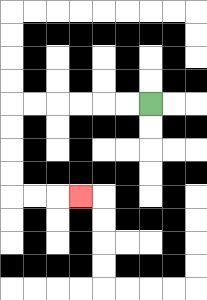{'start': '[6, 4]', 'end': '[3, 8]', 'path_directions': 'L,L,L,L,L,L,D,D,D,D,R,R,R', 'path_coordinates': '[[6, 4], [5, 4], [4, 4], [3, 4], [2, 4], [1, 4], [0, 4], [0, 5], [0, 6], [0, 7], [0, 8], [1, 8], [2, 8], [3, 8]]'}